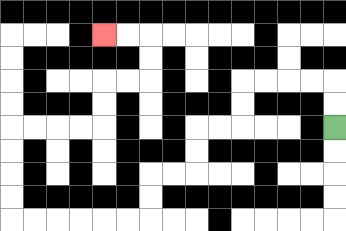{'start': '[14, 5]', 'end': '[4, 1]', 'path_directions': 'U,U,L,L,L,L,D,D,L,L,D,D,L,L,D,D,L,L,L,L,L,L,U,U,U,U,R,R,R,R,U,U,R,R,U,U,L,L', 'path_coordinates': '[[14, 5], [14, 4], [14, 3], [13, 3], [12, 3], [11, 3], [10, 3], [10, 4], [10, 5], [9, 5], [8, 5], [8, 6], [8, 7], [7, 7], [6, 7], [6, 8], [6, 9], [5, 9], [4, 9], [3, 9], [2, 9], [1, 9], [0, 9], [0, 8], [0, 7], [0, 6], [0, 5], [1, 5], [2, 5], [3, 5], [4, 5], [4, 4], [4, 3], [5, 3], [6, 3], [6, 2], [6, 1], [5, 1], [4, 1]]'}